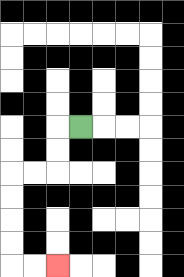{'start': '[3, 5]', 'end': '[2, 11]', 'path_directions': 'L,D,D,L,L,D,D,D,D,R,R', 'path_coordinates': '[[3, 5], [2, 5], [2, 6], [2, 7], [1, 7], [0, 7], [0, 8], [0, 9], [0, 10], [0, 11], [1, 11], [2, 11]]'}